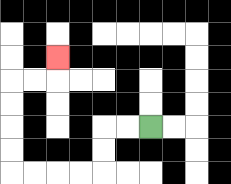{'start': '[6, 5]', 'end': '[2, 2]', 'path_directions': 'L,L,D,D,L,L,L,L,U,U,U,U,R,R,U', 'path_coordinates': '[[6, 5], [5, 5], [4, 5], [4, 6], [4, 7], [3, 7], [2, 7], [1, 7], [0, 7], [0, 6], [0, 5], [0, 4], [0, 3], [1, 3], [2, 3], [2, 2]]'}